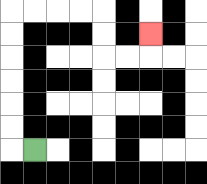{'start': '[1, 6]', 'end': '[6, 1]', 'path_directions': 'L,U,U,U,U,U,U,R,R,R,R,D,D,R,R,U', 'path_coordinates': '[[1, 6], [0, 6], [0, 5], [0, 4], [0, 3], [0, 2], [0, 1], [0, 0], [1, 0], [2, 0], [3, 0], [4, 0], [4, 1], [4, 2], [5, 2], [6, 2], [6, 1]]'}